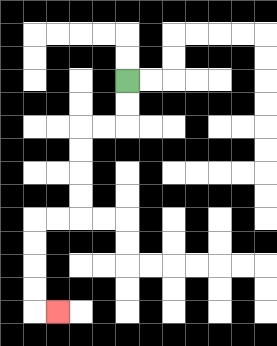{'start': '[5, 3]', 'end': '[2, 13]', 'path_directions': 'D,D,L,L,D,D,D,D,L,L,D,D,D,D,R', 'path_coordinates': '[[5, 3], [5, 4], [5, 5], [4, 5], [3, 5], [3, 6], [3, 7], [3, 8], [3, 9], [2, 9], [1, 9], [1, 10], [1, 11], [1, 12], [1, 13], [2, 13]]'}